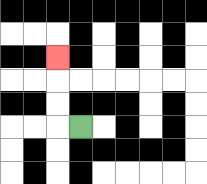{'start': '[3, 5]', 'end': '[2, 2]', 'path_directions': 'L,U,U,U', 'path_coordinates': '[[3, 5], [2, 5], [2, 4], [2, 3], [2, 2]]'}